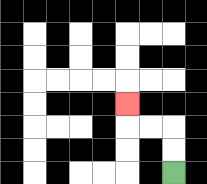{'start': '[7, 7]', 'end': '[5, 4]', 'path_directions': 'U,U,L,L,U', 'path_coordinates': '[[7, 7], [7, 6], [7, 5], [6, 5], [5, 5], [5, 4]]'}